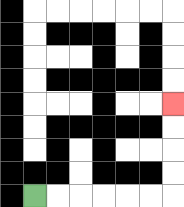{'start': '[1, 8]', 'end': '[7, 4]', 'path_directions': 'R,R,R,R,R,R,U,U,U,U', 'path_coordinates': '[[1, 8], [2, 8], [3, 8], [4, 8], [5, 8], [6, 8], [7, 8], [7, 7], [7, 6], [7, 5], [7, 4]]'}